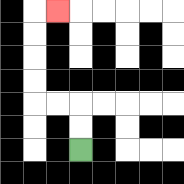{'start': '[3, 6]', 'end': '[2, 0]', 'path_directions': 'U,U,L,L,U,U,U,U,R', 'path_coordinates': '[[3, 6], [3, 5], [3, 4], [2, 4], [1, 4], [1, 3], [1, 2], [1, 1], [1, 0], [2, 0]]'}